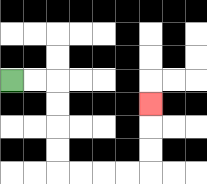{'start': '[0, 3]', 'end': '[6, 4]', 'path_directions': 'R,R,D,D,D,D,R,R,R,R,U,U,U', 'path_coordinates': '[[0, 3], [1, 3], [2, 3], [2, 4], [2, 5], [2, 6], [2, 7], [3, 7], [4, 7], [5, 7], [6, 7], [6, 6], [6, 5], [6, 4]]'}